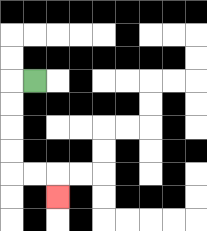{'start': '[1, 3]', 'end': '[2, 8]', 'path_directions': 'L,D,D,D,D,R,R,D', 'path_coordinates': '[[1, 3], [0, 3], [0, 4], [0, 5], [0, 6], [0, 7], [1, 7], [2, 7], [2, 8]]'}